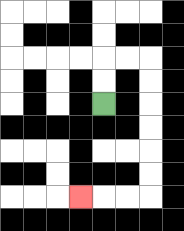{'start': '[4, 4]', 'end': '[3, 8]', 'path_directions': 'U,U,R,R,D,D,D,D,D,D,L,L,L', 'path_coordinates': '[[4, 4], [4, 3], [4, 2], [5, 2], [6, 2], [6, 3], [6, 4], [6, 5], [6, 6], [6, 7], [6, 8], [5, 8], [4, 8], [3, 8]]'}